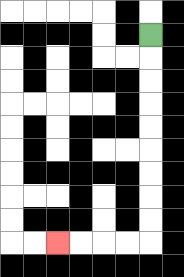{'start': '[6, 1]', 'end': '[2, 10]', 'path_directions': 'D,D,D,D,D,D,D,D,D,L,L,L,L', 'path_coordinates': '[[6, 1], [6, 2], [6, 3], [6, 4], [6, 5], [6, 6], [6, 7], [6, 8], [6, 9], [6, 10], [5, 10], [4, 10], [3, 10], [2, 10]]'}